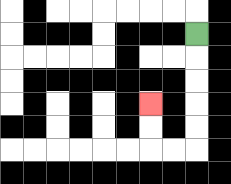{'start': '[8, 1]', 'end': '[6, 4]', 'path_directions': 'D,D,D,D,D,L,L,U,U', 'path_coordinates': '[[8, 1], [8, 2], [8, 3], [8, 4], [8, 5], [8, 6], [7, 6], [6, 6], [6, 5], [6, 4]]'}